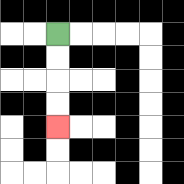{'start': '[2, 1]', 'end': '[2, 5]', 'path_directions': 'D,D,D,D', 'path_coordinates': '[[2, 1], [2, 2], [2, 3], [2, 4], [2, 5]]'}